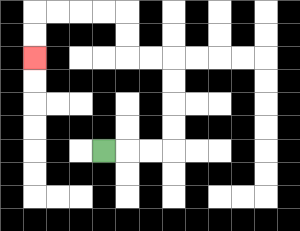{'start': '[4, 6]', 'end': '[1, 2]', 'path_directions': 'R,R,R,U,U,U,U,L,L,U,U,L,L,L,L,D,D', 'path_coordinates': '[[4, 6], [5, 6], [6, 6], [7, 6], [7, 5], [7, 4], [7, 3], [7, 2], [6, 2], [5, 2], [5, 1], [5, 0], [4, 0], [3, 0], [2, 0], [1, 0], [1, 1], [1, 2]]'}